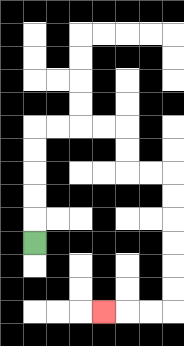{'start': '[1, 10]', 'end': '[4, 13]', 'path_directions': 'U,U,U,U,U,R,R,R,R,D,D,R,R,D,D,D,D,D,D,L,L,L', 'path_coordinates': '[[1, 10], [1, 9], [1, 8], [1, 7], [1, 6], [1, 5], [2, 5], [3, 5], [4, 5], [5, 5], [5, 6], [5, 7], [6, 7], [7, 7], [7, 8], [7, 9], [7, 10], [7, 11], [7, 12], [7, 13], [6, 13], [5, 13], [4, 13]]'}